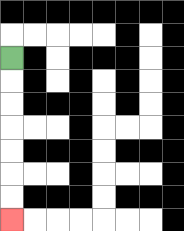{'start': '[0, 2]', 'end': '[0, 9]', 'path_directions': 'D,D,D,D,D,D,D', 'path_coordinates': '[[0, 2], [0, 3], [0, 4], [0, 5], [0, 6], [0, 7], [0, 8], [0, 9]]'}